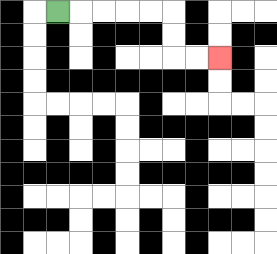{'start': '[2, 0]', 'end': '[9, 2]', 'path_directions': 'R,R,R,R,R,D,D,R,R', 'path_coordinates': '[[2, 0], [3, 0], [4, 0], [5, 0], [6, 0], [7, 0], [7, 1], [7, 2], [8, 2], [9, 2]]'}